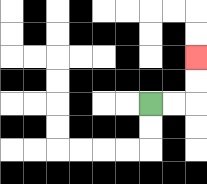{'start': '[6, 4]', 'end': '[8, 2]', 'path_directions': 'R,R,U,U', 'path_coordinates': '[[6, 4], [7, 4], [8, 4], [8, 3], [8, 2]]'}